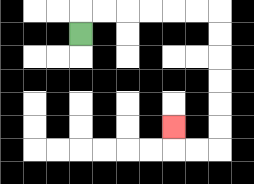{'start': '[3, 1]', 'end': '[7, 5]', 'path_directions': 'U,R,R,R,R,R,R,D,D,D,D,D,D,L,L,U', 'path_coordinates': '[[3, 1], [3, 0], [4, 0], [5, 0], [6, 0], [7, 0], [8, 0], [9, 0], [9, 1], [9, 2], [9, 3], [9, 4], [9, 5], [9, 6], [8, 6], [7, 6], [7, 5]]'}